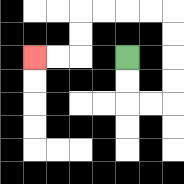{'start': '[5, 2]', 'end': '[1, 2]', 'path_directions': 'D,D,R,R,U,U,U,U,L,L,L,L,D,D,L,L', 'path_coordinates': '[[5, 2], [5, 3], [5, 4], [6, 4], [7, 4], [7, 3], [7, 2], [7, 1], [7, 0], [6, 0], [5, 0], [4, 0], [3, 0], [3, 1], [3, 2], [2, 2], [1, 2]]'}